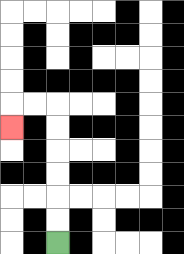{'start': '[2, 10]', 'end': '[0, 5]', 'path_directions': 'U,U,U,U,U,U,L,L,D', 'path_coordinates': '[[2, 10], [2, 9], [2, 8], [2, 7], [2, 6], [2, 5], [2, 4], [1, 4], [0, 4], [0, 5]]'}